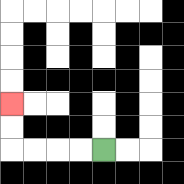{'start': '[4, 6]', 'end': '[0, 4]', 'path_directions': 'L,L,L,L,U,U', 'path_coordinates': '[[4, 6], [3, 6], [2, 6], [1, 6], [0, 6], [0, 5], [0, 4]]'}